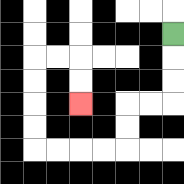{'start': '[7, 1]', 'end': '[3, 4]', 'path_directions': 'D,D,D,L,L,D,D,L,L,L,L,U,U,U,U,R,R,D,D', 'path_coordinates': '[[7, 1], [7, 2], [7, 3], [7, 4], [6, 4], [5, 4], [5, 5], [5, 6], [4, 6], [3, 6], [2, 6], [1, 6], [1, 5], [1, 4], [1, 3], [1, 2], [2, 2], [3, 2], [3, 3], [3, 4]]'}